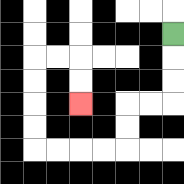{'start': '[7, 1]', 'end': '[3, 4]', 'path_directions': 'D,D,D,L,L,D,D,L,L,L,L,U,U,U,U,R,R,D,D', 'path_coordinates': '[[7, 1], [7, 2], [7, 3], [7, 4], [6, 4], [5, 4], [5, 5], [5, 6], [4, 6], [3, 6], [2, 6], [1, 6], [1, 5], [1, 4], [1, 3], [1, 2], [2, 2], [3, 2], [3, 3], [3, 4]]'}